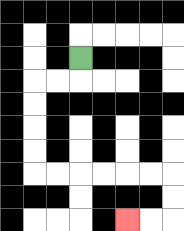{'start': '[3, 2]', 'end': '[5, 9]', 'path_directions': 'D,L,L,D,D,D,D,R,R,R,R,R,R,D,D,L,L', 'path_coordinates': '[[3, 2], [3, 3], [2, 3], [1, 3], [1, 4], [1, 5], [1, 6], [1, 7], [2, 7], [3, 7], [4, 7], [5, 7], [6, 7], [7, 7], [7, 8], [7, 9], [6, 9], [5, 9]]'}